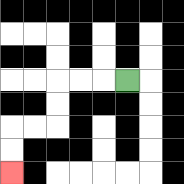{'start': '[5, 3]', 'end': '[0, 7]', 'path_directions': 'L,L,L,D,D,L,L,D,D', 'path_coordinates': '[[5, 3], [4, 3], [3, 3], [2, 3], [2, 4], [2, 5], [1, 5], [0, 5], [0, 6], [0, 7]]'}